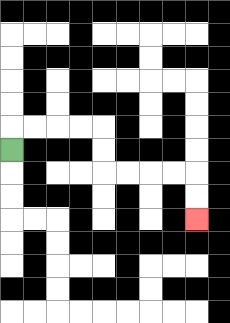{'start': '[0, 6]', 'end': '[8, 9]', 'path_directions': 'U,R,R,R,R,D,D,R,R,R,R,D,D', 'path_coordinates': '[[0, 6], [0, 5], [1, 5], [2, 5], [3, 5], [4, 5], [4, 6], [4, 7], [5, 7], [6, 7], [7, 7], [8, 7], [8, 8], [8, 9]]'}